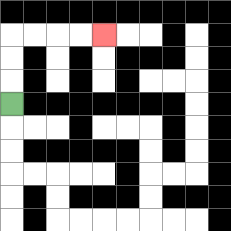{'start': '[0, 4]', 'end': '[4, 1]', 'path_directions': 'U,U,U,R,R,R,R', 'path_coordinates': '[[0, 4], [0, 3], [0, 2], [0, 1], [1, 1], [2, 1], [3, 1], [4, 1]]'}